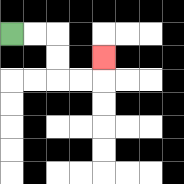{'start': '[0, 1]', 'end': '[4, 2]', 'path_directions': 'R,R,D,D,R,R,U', 'path_coordinates': '[[0, 1], [1, 1], [2, 1], [2, 2], [2, 3], [3, 3], [4, 3], [4, 2]]'}